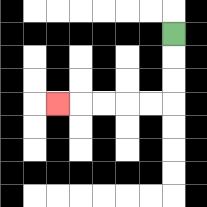{'start': '[7, 1]', 'end': '[2, 4]', 'path_directions': 'D,D,D,L,L,L,L,L', 'path_coordinates': '[[7, 1], [7, 2], [7, 3], [7, 4], [6, 4], [5, 4], [4, 4], [3, 4], [2, 4]]'}